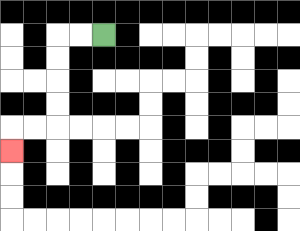{'start': '[4, 1]', 'end': '[0, 6]', 'path_directions': 'L,L,D,D,D,D,L,L,D', 'path_coordinates': '[[4, 1], [3, 1], [2, 1], [2, 2], [2, 3], [2, 4], [2, 5], [1, 5], [0, 5], [0, 6]]'}